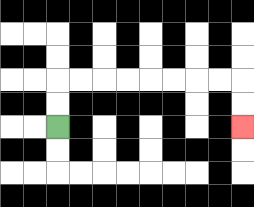{'start': '[2, 5]', 'end': '[10, 5]', 'path_directions': 'U,U,R,R,R,R,R,R,R,R,D,D', 'path_coordinates': '[[2, 5], [2, 4], [2, 3], [3, 3], [4, 3], [5, 3], [6, 3], [7, 3], [8, 3], [9, 3], [10, 3], [10, 4], [10, 5]]'}